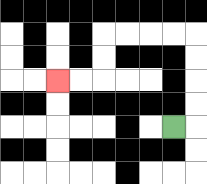{'start': '[7, 5]', 'end': '[2, 3]', 'path_directions': 'R,U,U,U,U,L,L,L,L,D,D,L,L', 'path_coordinates': '[[7, 5], [8, 5], [8, 4], [8, 3], [8, 2], [8, 1], [7, 1], [6, 1], [5, 1], [4, 1], [4, 2], [4, 3], [3, 3], [2, 3]]'}